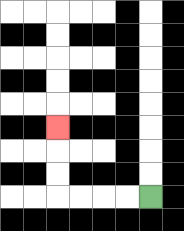{'start': '[6, 8]', 'end': '[2, 5]', 'path_directions': 'L,L,L,L,U,U,U', 'path_coordinates': '[[6, 8], [5, 8], [4, 8], [3, 8], [2, 8], [2, 7], [2, 6], [2, 5]]'}